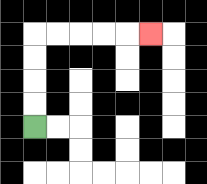{'start': '[1, 5]', 'end': '[6, 1]', 'path_directions': 'U,U,U,U,R,R,R,R,R', 'path_coordinates': '[[1, 5], [1, 4], [1, 3], [1, 2], [1, 1], [2, 1], [3, 1], [4, 1], [5, 1], [6, 1]]'}